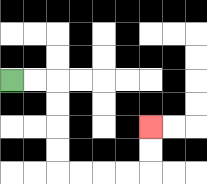{'start': '[0, 3]', 'end': '[6, 5]', 'path_directions': 'R,R,D,D,D,D,R,R,R,R,U,U', 'path_coordinates': '[[0, 3], [1, 3], [2, 3], [2, 4], [2, 5], [2, 6], [2, 7], [3, 7], [4, 7], [5, 7], [6, 7], [6, 6], [6, 5]]'}